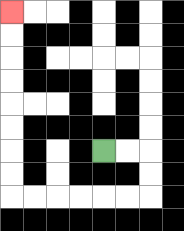{'start': '[4, 6]', 'end': '[0, 0]', 'path_directions': 'R,R,D,D,L,L,L,L,L,L,U,U,U,U,U,U,U,U', 'path_coordinates': '[[4, 6], [5, 6], [6, 6], [6, 7], [6, 8], [5, 8], [4, 8], [3, 8], [2, 8], [1, 8], [0, 8], [0, 7], [0, 6], [0, 5], [0, 4], [0, 3], [0, 2], [0, 1], [0, 0]]'}